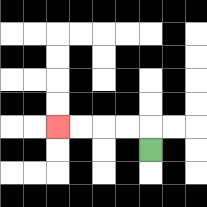{'start': '[6, 6]', 'end': '[2, 5]', 'path_directions': 'U,L,L,L,L', 'path_coordinates': '[[6, 6], [6, 5], [5, 5], [4, 5], [3, 5], [2, 5]]'}